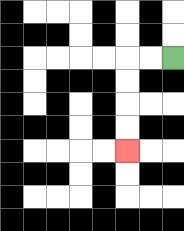{'start': '[7, 2]', 'end': '[5, 6]', 'path_directions': 'L,L,D,D,D,D', 'path_coordinates': '[[7, 2], [6, 2], [5, 2], [5, 3], [5, 4], [5, 5], [5, 6]]'}